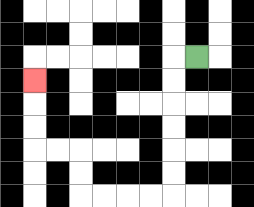{'start': '[8, 2]', 'end': '[1, 3]', 'path_directions': 'L,D,D,D,D,D,D,L,L,L,L,U,U,L,L,U,U,U', 'path_coordinates': '[[8, 2], [7, 2], [7, 3], [7, 4], [7, 5], [7, 6], [7, 7], [7, 8], [6, 8], [5, 8], [4, 8], [3, 8], [3, 7], [3, 6], [2, 6], [1, 6], [1, 5], [1, 4], [1, 3]]'}